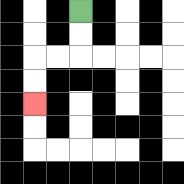{'start': '[3, 0]', 'end': '[1, 4]', 'path_directions': 'D,D,L,L,D,D', 'path_coordinates': '[[3, 0], [3, 1], [3, 2], [2, 2], [1, 2], [1, 3], [1, 4]]'}